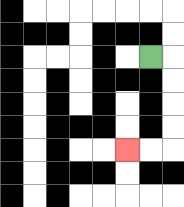{'start': '[6, 2]', 'end': '[5, 6]', 'path_directions': 'R,D,D,D,D,L,L', 'path_coordinates': '[[6, 2], [7, 2], [7, 3], [7, 4], [7, 5], [7, 6], [6, 6], [5, 6]]'}